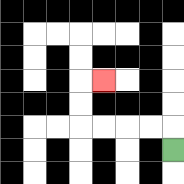{'start': '[7, 6]', 'end': '[4, 3]', 'path_directions': 'U,L,L,L,L,U,U,R', 'path_coordinates': '[[7, 6], [7, 5], [6, 5], [5, 5], [4, 5], [3, 5], [3, 4], [3, 3], [4, 3]]'}